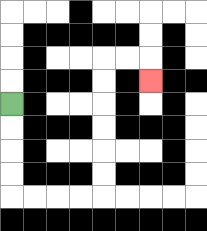{'start': '[0, 4]', 'end': '[6, 3]', 'path_directions': 'D,D,D,D,R,R,R,R,U,U,U,U,U,U,R,R,D', 'path_coordinates': '[[0, 4], [0, 5], [0, 6], [0, 7], [0, 8], [1, 8], [2, 8], [3, 8], [4, 8], [4, 7], [4, 6], [4, 5], [4, 4], [4, 3], [4, 2], [5, 2], [6, 2], [6, 3]]'}